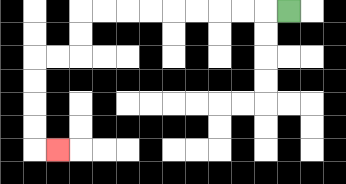{'start': '[12, 0]', 'end': '[2, 6]', 'path_directions': 'L,L,L,L,L,L,L,L,L,D,D,L,L,D,D,D,D,R', 'path_coordinates': '[[12, 0], [11, 0], [10, 0], [9, 0], [8, 0], [7, 0], [6, 0], [5, 0], [4, 0], [3, 0], [3, 1], [3, 2], [2, 2], [1, 2], [1, 3], [1, 4], [1, 5], [1, 6], [2, 6]]'}